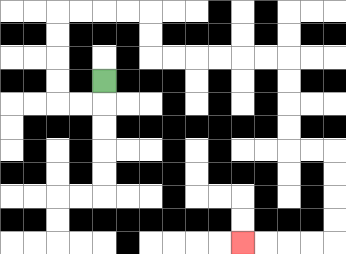{'start': '[4, 3]', 'end': '[10, 10]', 'path_directions': 'D,L,L,U,U,U,U,R,R,R,R,D,D,R,R,R,R,R,R,D,D,D,D,R,R,D,D,D,D,L,L,L,L', 'path_coordinates': '[[4, 3], [4, 4], [3, 4], [2, 4], [2, 3], [2, 2], [2, 1], [2, 0], [3, 0], [4, 0], [5, 0], [6, 0], [6, 1], [6, 2], [7, 2], [8, 2], [9, 2], [10, 2], [11, 2], [12, 2], [12, 3], [12, 4], [12, 5], [12, 6], [13, 6], [14, 6], [14, 7], [14, 8], [14, 9], [14, 10], [13, 10], [12, 10], [11, 10], [10, 10]]'}